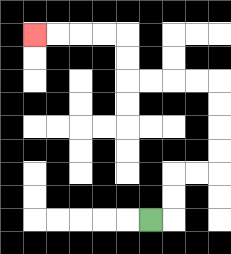{'start': '[6, 9]', 'end': '[1, 1]', 'path_directions': 'R,U,U,R,R,U,U,U,U,L,L,L,L,U,U,L,L,L,L', 'path_coordinates': '[[6, 9], [7, 9], [7, 8], [7, 7], [8, 7], [9, 7], [9, 6], [9, 5], [9, 4], [9, 3], [8, 3], [7, 3], [6, 3], [5, 3], [5, 2], [5, 1], [4, 1], [3, 1], [2, 1], [1, 1]]'}